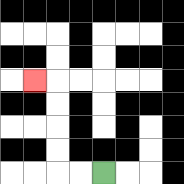{'start': '[4, 7]', 'end': '[1, 3]', 'path_directions': 'L,L,U,U,U,U,L', 'path_coordinates': '[[4, 7], [3, 7], [2, 7], [2, 6], [2, 5], [2, 4], [2, 3], [1, 3]]'}